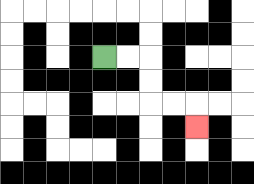{'start': '[4, 2]', 'end': '[8, 5]', 'path_directions': 'R,R,D,D,R,R,D', 'path_coordinates': '[[4, 2], [5, 2], [6, 2], [6, 3], [6, 4], [7, 4], [8, 4], [8, 5]]'}